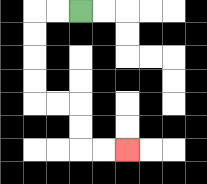{'start': '[3, 0]', 'end': '[5, 6]', 'path_directions': 'L,L,D,D,D,D,R,R,D,D,R,R', 'path_coordinates': '[[3, 0], [2, 0], [1, 0], [1, 1], [1, 2], [1, 3], [1, 4], [2, 4], [3, 4], [3, 5], [3, 6], [4, 6], [5, 6]]'}